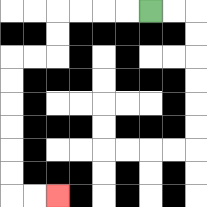{'start': '[6, 0]', 'end': '[2, 8]', 'path_directions': 'L,L,L,L,D,D,L,L,D,D,D,D,D,D,R,R', 'path_coordinates': '[[6, 0], [5, 0], [4, 0], [3, 0], [2, 0], [2, 1], [2, 2], [1, 2], [0, 2], [0, 3], [0, 4], [0, 5], [0, 6], [0, 7], [0, 8], [1, 8], [2, 8]]'}